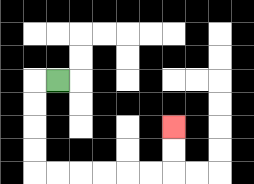{'start': '[2, 3]', 'end': '[7, 5]', 'path_directions': 'L,D,D,D,D,R,R,R,R,R,R,U,U', 'path_coordinates': '[[2, 3], [1, 3], [1, 4], [1, 5], [1, 6], [1, 7], [2, 7], [3, 7], [4, 7], [5, 7], [6, 7], [7, 7], [7, 6], [7, 5]]'}